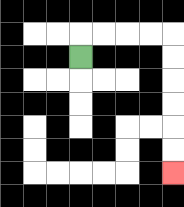{'start': '[3, 2]', 'end': '[7, 7]', 'path_directions': 'U,R,R,R,R,D,D,D,D,D,D', 'path_coordinates': '[[3, 2], [3, 1], [4, 1], [5, 1], [6, 1], [7, 1], [7, 2], [7, 3], [7, 4], [7, 5], [7, 6], [7, 7]]'}